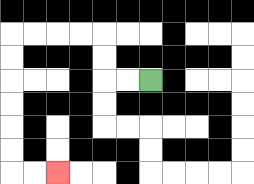{'start': '[6, 3]', 'end': '[2, 7]', 'path_directions': 'L,L,U,U,L,L,L,L,D,D,D,D,D,D,R,R', 'path_coordinates': '[[6, 3], [5, 3], [4, 3], [4, 2], [4, 1], [3, 1], [2, 1], [1, 1], [0, 1], [0, 2], [0, 3], [0, 4], [0, 5], [0, 6], [0, 7], [1, 7], [2, 7]]'}